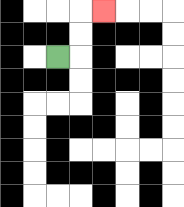{'start': '[2, 2]', 'end': '[4, 0]', 'path_directions': 'R,U,U,R', 'path_coordinates': '[[2, 2], [3, 2], [3, 1], [3, 0], [4, 0]]'}